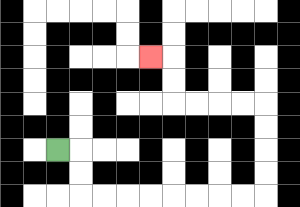{'start': '[2, 6]', 'end': '[6, 2]', 'path_directions': 'R,D,D,R,R,R,R,R,R,R,R,U,U,U,U,L,L,L,L,U,U,L', 'path_coordinates': '[[2, 6], [3, 6], [3, 7], [3, 8], [4, 8], [5, 8], [6, 8], [7, 8], [8, 8], [9, 8], [10, 8], [11, 8], [11, 7], [11, 6], [11, 5], [11, 4], [10, 4], [9, 4], [8, 4], [7, 4], [7, 3], [7, 2], [6, 2]]'}